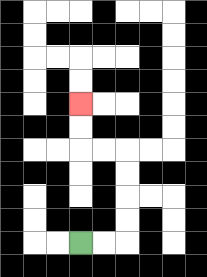{'start': '[3, 10]', 'end': '[3, 4]', 'path_directions': 'R,R,U,U,U,U,L,L,U,U', 'path_coordinates': '[[3, 10], [4, 10], [5, 10], [5, 9], [5, 8], [5, 7], [5, 6], [4, 6], [3, 6], [3, 5], [3, 4]]'}